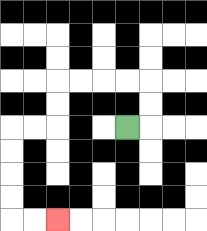{'start': '[5, 5]', 'end': '[2, 9]', 'path_directions': 'R,U,U,L,L,L,L,D,D,L,L,D,D,D,D,R,R', 'path_coordinates': '[[5, 5], [6, 5], [6, 4], [6, 3], [5, 3], [4, 3], [3, 3], [2, 3], [2, 4], [2, 5], [1, 5], [0, 5], [0, 6], [0, 7], [0, 8], [0, 9], [1, 9], [2, 9]]'}